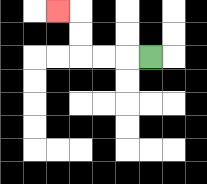{'start': '[6, 2]', 'end': '[2, 0]', 'path_directions': 'L,L,L,U,U,L', 'path_coordinates': '[[6, 2], [5, 2], [4, 2], [3, 2], [3, 1], [3, 0], [2, 0]]'}